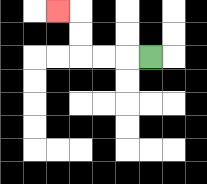{'start': '[6, 2]', 'end': '[2, 0]', 'path_directions': 'L,L,L,U,U,L', 'path_coordinates': '[[6, 2], [5, 2], [4, 2], [3, 2], [3, 1], [3, 0], [2, 0]]'}